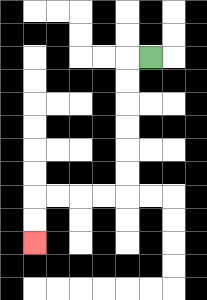{'start': '[6, 2]', 'end': '[1, 10]', 'path_directions': 'L,D,D,D,D,D,D,L,L,L,L,D,D', 'path_coordinates': '[[6, 2], [5, 2], [5, 3], [5, 4], [5, 5], [5, 6], [5, 7], [5, 8], [4, 8], [3, 8], [2, 8], [1, 8], [1, 9], [1, 10]]'}